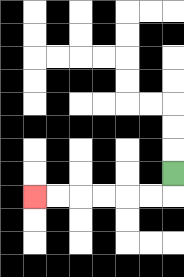{'start': '[7, 7]', 'end': '[1, 8]', 'path_directions': 'D,L,L,L,L,L,L', 'path_coordinates': '[[7, 7], [7, 8], [6, 8], [5, 8], [4, 8], [3, 8], [2, 8], [1, 8]]'}